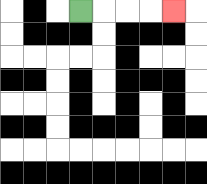{'start': '[3, 0]', 'end': '[7, 0]', 'path_directions': 'R,R,R,R', 'path_coordinates': '[[3, 0], [4, 0], [5, 0], [6, 0], [7, 0]]'}